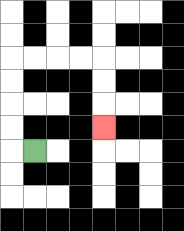{'start': '[1, 6]', 'end': '[4, 5]', 'path_directions': 'L,U,U,U,U,R,R,R,R,D,D,D', 'path_coordinates': '[[1, 6], [0, 6], [0, 5], [0, 4], [0, 3], [0, 2], [1, 2], [2, 2], [3, 2], [4, 2], [4, 3], [4, 4], [4, 5]]'}